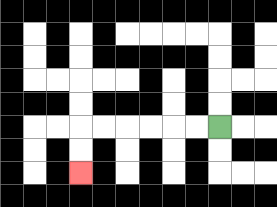{'start': '[9, 5]', 'end': '[3, 7]', 'path_directions': 'L,L,L,L,L,L,D,D', 'path_coordinates': '[[9, 5], [8, 5], [7, 5], [6, 5], [5, 5], [4, 5], [3, 5], [3, 6], [3, 7]]'}